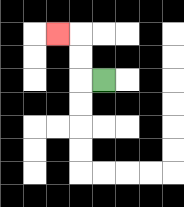{'start': '[4, 3]', 'end': '[2, 1]', 'path_directions': 'L,U,U,L', 'path_coordinates': '[[4, 3], [3, 3], [3, 2], [3, 1], [2, 1]]'}